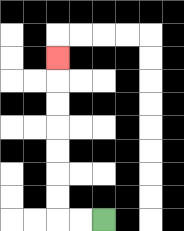{'start': '[4, 9]', 'end': '[2, 2]', 'path_directions': 'L,L,U,U,U,U,U,U,U', 'path_coordinates': '[[4, 9], [3, 9], [2, 9], [2, 8], [2, 7], [2, 6], [2, 5], [2, 4], [2, 3], [2, 2]]'}